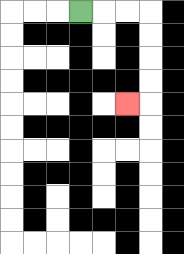{'start': '[3, 0]', 'end': '[5, 4]', 'path_directions': 'R,R,R,D,D,D,D,L', 'path_coordinates': '[[3, 0], [4, 0], [5, 0], [6, 0], [6, 1], [6, 2], [6, 3], [6, 4], [5, 4]]'}